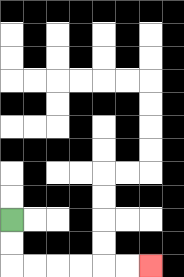{'start': '[0, 9]', 'end': '[6, 11]', 'path_directions': 'D,D,R,R,R,R,R,R', 'path_coordinates': '[[0, 9], [0, 10], [0, 11], [1, 11], [2, 11], [3, 11], [4, 11], [5, 11], [6, 11]]'}